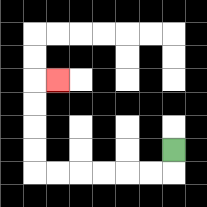{'start': '[7, 6]', 'end': '[2, 3]', 'path_directions': 'D,L,L,L,L,L,L,U,U,U,U,R', 'path_coordinates': '[[7, 6], [7, 7], [6, 7], [5, 7], [4, 7], [3, 7], [2, 7], [1, 7], [1, 6], [1, 5], [1, 4], [1, 3], [2, 3]]'}